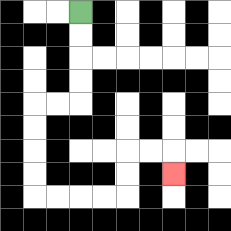{'start': '[3, 0]', 'end': '[7, 7]', 'path_directions': 'D,D,D,D,L,L,D,D,D,D,R,R,R,R,U,U,R,R,D', 'path_coordinates': '[[3, 0], [3, 1], [3, 2], [3, 3], [3, 4], [2, 4], [1, 4], [1, 5], [1, 6], [1, 7], [1, 8], [2, 8], [3, 8], [4, 8], [5, 8], [5, 7], [5, 6], [6, 6], [7, 6], [7, 7]]'}